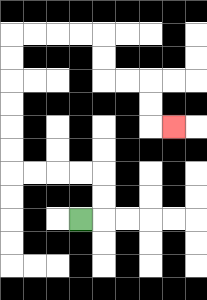{'start': '[3, 9]', 'end': '[7, 5]', 'path_directions': 'R,U,U,L,L,L,L,U,U,U,U,U,U,R,R,R,R,D,D,R,R,D,D,R', 'path_coordinates': '[[3, 9], [4, 9], [4, 8], [4, 7], [3, 7], [2, 7], [1, 7], [0, 7], [0, 6], [0, 5], [0, 4], [0, 3], [0, 2], [0, 1], [1, 1], [2, 1], [3, 1], [4, 1], [4, 2], [4, 3], [5, 3], [6, 3], [6, 4], [6, 5], [7, 5]]'}